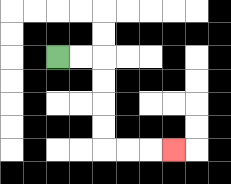{'start': '[2, 2]', 'end': '[7, 6]', 'path_directions': 'R,R,D,D,D,D,R,R,R', 'path_coordinates': '[[2, 2], [3, 2], [4, 2], [4, 3], [4, 4], [4, 5], [4, 6], [5, 6], [6, 6], [7, 6]]'}